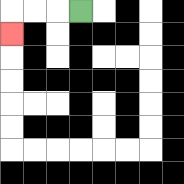{'start': '[3, 0]', 'end': '[0, 1]', 'path_directions': 'L,L,L,D', 'path_coordinates': '[[3, 0], [2, 0], [1, 0], [0, 0], [0, 1]]'}